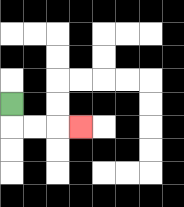{'start': '[0, 4]', 'end': '[3, 5]', 'path_directions': 'D,R,R,R', 'path_coordinates': '[[0, 4], [0, 5], [1, 5], [2, 5], [3, 5]]'}